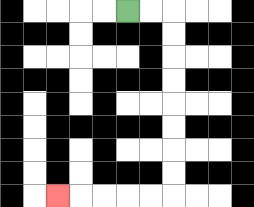{'start': '[5, 0]', 'end': '[2, 8]', 'path_directions': 'R,R,D,D,D,D,D,D,D,D,L,L,L,L,L', 'path_coordinates': '[[5, 0], [6, 0], [7, 0], [7, 1], [7, 2], [7, 3], [7, 4], [7, 5], [7, 6], [7, 7], [7, 8], [6, 8], [5, 8], [4, 8], [3, 8], [2, 8]]'}